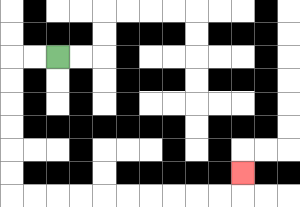{'start': '[2, 2]', 'end': '[10, 7]', 'path_directions': 'L,L,D,D,D,D,D,D,R,R,R,R,R,R,R,R,R,R,U', 'path_coordinates': '[[2, 2], [1, 2], [0, 2], [0, 3], [0, 4], [0, 5], [0, 6], [0, 7], [0, 8], [1, 8], [2, 8], [3, 8], [4, 8], [5, 8], [6, 8], [7, 8], [8, 8], [9, 8], [10, 8], [10, 7]]'}